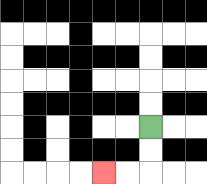{'start': '[6, 5]', 'end': '[4, 7]', 'path_directions': 'D,D,L,L', 'path_coordinates': '[[6, 5], [6, 6], [6, 7], [5, 7], [4, 7]]'}